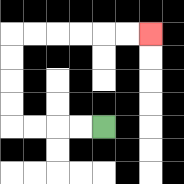{'start': '[4, 5]', 'end': '[6, 1]', 'path_directions': 'L,L,L,L,U,U,U,U,R,R,R,R,R,R', 'path_coordinates': '[[4, 5], [3, 5], [2, 5], [1, 5], [0, 5], [0, 4], [0, 3], [0, 2], [0, 1], [1, 1], [2, 1], [3, 1], [4, 1], [5, 1], [6, 1]]'}